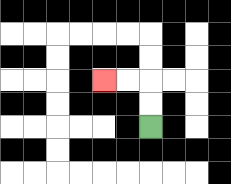{'start': '[6, 5]', 'end': '[4, 3]', 'path_directions': 'U,U,L,L', 'path_coordinates': '[[6, 5], [6, 4], [6, 3], [5, 3], [4, 3]]'}